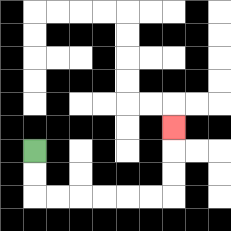{'start': '[1, 6]', 'end': '[7, 5]', 'path_directions': 'D,D,R,R,R,R,R,R,U,U,U', 'path_coordinates': '[[1, 6], [1, 7], [1, 8], [2, 8], [3, 8], [4, 8], [5, 8], [6, 8], [7, 8], [7, 7], [7, 6], [7, 5]]'}